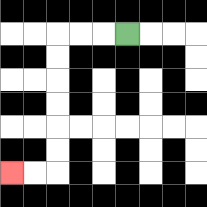{'start': '[5, 1]', 'end': '[0, 7]', 'path_directions': 'L,L,L,D,D,D,D,D,D,L,L', 'path_coordinates': '[[5, 1], [4, 1], [3, 1], [2, 1], [2, 2], [2, 3], [2, 4], [2, 5], [2, 6], [2, 7], [1, 7], [0, 7]]'}